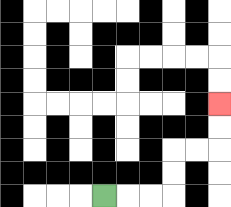{'start': '[4, 8]', 'end': '[9, 4]', 'path_directions': 'R,R,R,U,U,R,R,U,U', 'path_coordinates': '[[4, 8], [5, 8], [6, 8], [7, 8], [7, 7], [7, 6], [8, 6], [9, 6], [9, 5], [9, 4]]'}